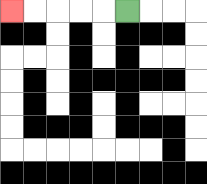{'start': '[5, 0]', 'end': '[0, 0]', 'path_directions': 'L,L,L,L,L', 'path_coordinates': '[[5, 0], [4, 0], [3, 0], [2, 0], [1, 0], [0, 0]]'}